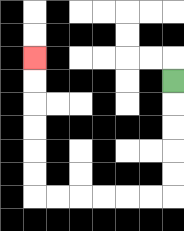{'start': '[7, 3]', 'end': '[1, 2]', 'path_directions': 'D,D,D,D,D,L,L,L,L,L,L,U,U,U,U,U,U', 'path_coordinates': '[[7, 3], [7, 4], [7, 5], [7, 6], [7, 7], [7, 8], [6, 8], [5, 8], [4, 8], [3, 8], [2, 8], [1, 8], [1, 7], [1, 6], [1, 5], [1, 4], [1, 3], [1, 2]]'}